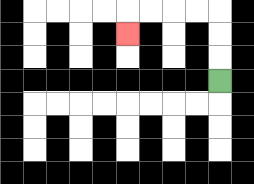{'start': '[9, 3]', 'end': '[5, 1]', 'path_directions': 'U,U,U,L,L,L,L,D', 'path_coordinates': '[[9, 3], [9, 2], [9, 1], [9, 0], [8, 0], [7, 0], [6, 0], [5, 0], [5, 1]]'}